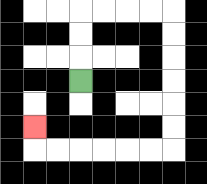{'start': '[3, 3]', 'end': '[1, 5]', 'path_directions': 'U,U,U,R,R,R,R,D,D,D,D,D,D,L,L,L,L,L,L,U', 'path_coordinates': '[[3, 3], [3, 2], [3, 1], [3, 0], [4, 0], [5, 0], [6, 0], [7, 0], [7, 1], [7, 2], [7, 3], [7, 4], [7, 5], [7, 6], [6, 6], [5, 6], [4, 6], [3, 6], [2, 6], [1, 6], [1, 5]]'}